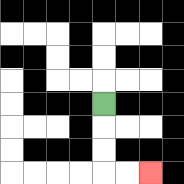{'start': '[4, 4]', 'end': '[6, 7]', 'path_directions': 'D,D,D,R,R', 'path_coordinates': '[[4, 4], [4, 5], [4, 6], [4, 7], [5, 7], [6, 7]]'}